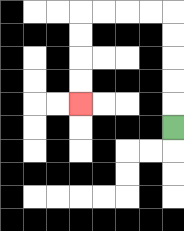{'start': '[7, 5]', 'end': '[3, 4]', 'path_directions': 'U,U,U,U,U,L,L,L,L,D,D,D,D', 'path_coordinates': '[[7, 5], [7, 4], [7, 3], [7, 2], [7, 1], [7, 0], [6, 0], [5, 0], [4, 0], [3, 0], [3, 1], [3, 2], [3, 3], [3, 4]]'}